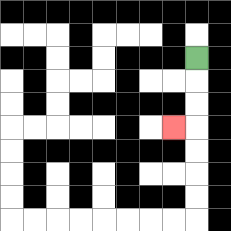{'start': '[8, 2]', 'end': '[7, 5]', 'path_directions': 'D,D,D,L', 'path_coordinates': '[[8, 2], [8, 3], [8, 4], [8, 5], [7, 5]]'}